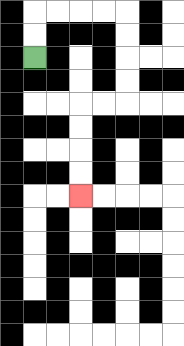{'start': '[1, 2]', 'end': '[3, 8]', 'path_directions': 'U,U,R,R,R,R,D,D,D,D,L,L,D,D,D,D', 'path_coordinates': '[[1, 2], [1, 1], [1, 0], [2, 0], [3, 0], [4, 0], [5, 0], [5, 1], [5, 2], [5, 3], [5, 4], [4, 4], [3, 4], [3, 5], [3, 6], [3, 7], [3, 8]]'}